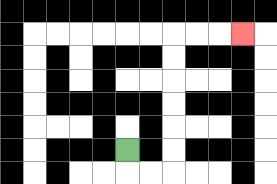{'start': '[5, 6]', 'end': '[10, 1]', 'path_directions': 'D,R,R,U,U,U,U,U,U,R,R,R', 'path_coordinates': '[[5, 6], [5, 7], [6, 7], [7, 7], [7, 6], [7, 5], [7, 4], [7, 3], [7, 2], [7, 1], [8, 1], [9, 1], [10, 1]]'}